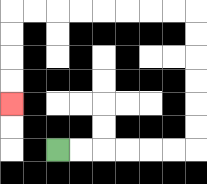{'start': '[2, 6]', 'end': '[0, 4]', 'path_directions': 'R,R,R,R,R,R,U,U,U,U,U,U,L,L,L,L,L,L,L,L,D,D,D,D', 'path_coordinates': '[[2, 6], [3, 6], [4, 6], [5, 6], [6, 6], [7, 6], [8, 6], [8, 5], [8, 4], [8, 3], [8, 2], [8, 1], [8, 0], [7, 0], [6, 0], [5, 0], [4, 0], [3, 0], [2, 0], [1, 0], [0, 0], [0, 1], [0, 2], [0, 3], [0, 4]]'}